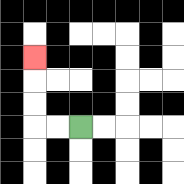{'start': '[3, 5]', 'end': '[1, 2]', 'path_directions': 'L,L,U,U,U', 'path_coordinates': '[[3, 5], [2, 5], [1, 5], [1, 4], [1, 3], [1, 2]]'}